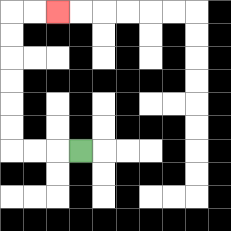{'start': '[3, 6]', 'end': '[2, 0]', 'path_directions': 'L,L,L,U,U,U,U,U,U,R,R', 'path_coordinates': '[[3, 6], [2, 6], [1, 6], [0, 6], [0, 5], [0, 4], [0, 3], [0, 2], [0, 1], [0, 0], [1, 0], [2, 0]]'}